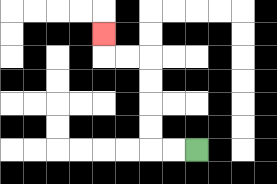{'start': '[8, 6]', 'end': '[4, 1]', 'path_directions': 'L,L,U,U,U,U,L,L,U', 'path_coordinates': '[[8, 6], [7, 6], [6, 6], [6, 5], [6, 4], [6, 3], [6, 2], [5, 2], [4, 2], [4, 1]]'}